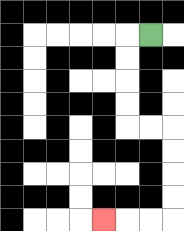{'start': '[6, 1]', 'end': '[4, 9]', 'path_directions': 'L,D,D,D,D,R,R,D,D,D,D,L,L,L', 'path_coordinates': '[[6, 1], [5, 1], [5, 2], [5, 3], [5, 4], [5, 5], [6, 5], [7, 5], [7, 6], [7, 7], [7, 8], [7, 9], [6, 9], [5, 9], [4, 9]]'}